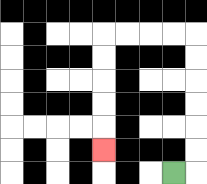{'start': '[7, 7]', 'end': '[4, 6]', 'path_directions': 'R,U,U,U,U,U,U,L,L,L,L,D,D,D,D,D', 'path_coordinates': '[[7, 7], [8, 7], [8, 6], [8, 5], [8, 4], [8, 3], [8, 2], [8, 1], [7, 1], [6, 1], [5, 1], [4, 1], [4, 2], [4, 3], [4, 4], [4, 5], [4, 6]]'}